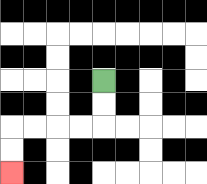{'start': '[4, 3]', 'end': '[0, 7]', 'path_directions': 'D,D,L,L,L,L,D,D', 'path_coordinates': '[[4, 3], [4, 4], [4, 5], [3, 5], [2, 5], [1, 5], [0, 5], [0, 6], [0, 7]]'}